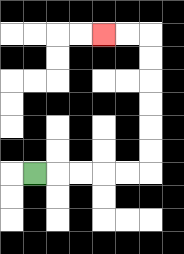{'start': '[1, 7]', 'end': '[4, 1]', 'path_directions': 'R,R,R,R,R,U,U,U,U,U,U,L,L', 'path_coordinates': '[[1, 7], [2, 7], [3, 7], [4, 7], [5, 7], [6, 7], [6, 6], [6, 5], [6, 4], [6, 3], [6, 2], [6, 1], [5, 1], [4, 1]]'}